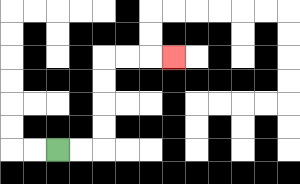{'start': '[2, 6]', 'end': '[7, 2]', 'path_directions': 'R,R,U,U,U,U,R,R,R', 'path_coordinates': '[[2, 6], [3, 6], [4, 6], [4, 5], [4, 4], [4, 3], [4, 2], [5, 2], [6, 2], [7, 2]]'}